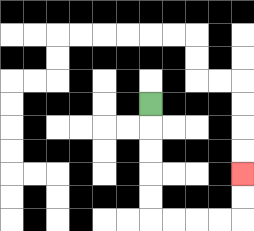{'start': '[6, 4]', 'end': '[10, 7]', 'path_directions': 'D,D,D,D,D,R,R,R,R,U,U', 'path_coordinates': '[[6, 4], [6, 5], [6, 6], [6, 7], [6, 8], [6, 9], [7, 9], [8, 9], [9, 9], [10, 9], [10, 8], [10, 7]]'}